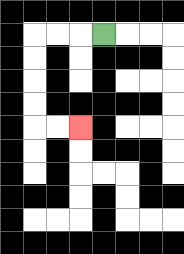{'start': '[4, 1]', 'end': '[3, 5]', 'path_directions': 'L,L,L,D,D,D,D,R,R', 'path_coordinates': '[[4, 1], [3, 1], [2, 1], [1, 1], [1, 2], [1, 3], [1, 4], [1, 5], [2, 5], [3, 5]]'}